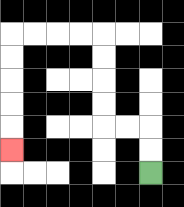{'start': '[6, 7]', 'end': '[0, 6]', 'path_directions': 'U,U,L,L,U,U,U,U,L,L,L,L,D,D,D,D,D', 'path_coordinates': '[[6, 7], [6, 6], [6, 5], [5, 5], [4, 5], [4, 4], [4, 3], [4, 2], [4, 1], [3, 1], [2, 1], [1, 1], [0, 1], [0, 2], [0, 3], [0, 4], [0, 5], [0, 6]]'}